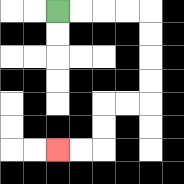{'start': '[2, 0]', 'end': '[2, 6]', 'path_directions': 'R,R,R,R,D,D,D,D,L,L,D,D,L,L', 'path_coordinates': '[[2, 0], [3, 0], [4, 0], [5, 0], [6, 0], [6, 1], [6, 2], [6, 3], [6, 4], [5, 4], [4, 4], [4, 5], [4, 6], [3, 6], [2, 6]]'}